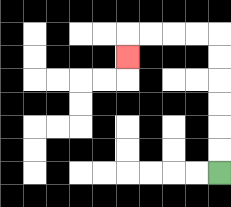{'start': '[9, 7]', 'end': '[5, 2]', 'path_directions': 'U,U,U,U,U,U,L,L,L,L,D', 'path_coordinates': '[[9, 7], [9, 6], [9, 5], [9, 4], [9, 3], [9, 2], [9, 1], [8, 1], [7, 1], [6, 1], [5, 1], [5, 2]]'}